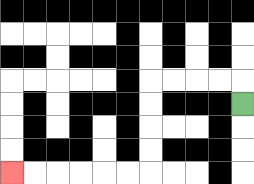{'start': '[10, 4]', 'end': '[0, 7]', 'path_directions': 'U,L,L,L,L,D,D,D,D,L,L,L,L,L,L', 'path_coordinates': '[[10, 4], [10, 3], [9, 3], [8, 3], [7, 3], [6, 3], [6, 4], [6, 5], [6, 6], [6, 7], [5, 7], [4, 7], [3, 7], [2, 7], [1, 7], [0, 7]]'}